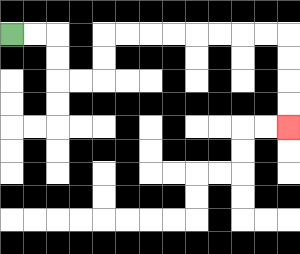{'start': '[0, 1]', 'end': '[12, 5]', 'path_directions': 'R,R,D,D,R,R,U,U,R,R,R,R,R,R,R,R,D,D,D,D', 'path_coordinates': '[[0, 1], [1, 1], [2, 1], [2, 2], [2, 3], [3, 3], [4, 3], [4, 2], [4, 1], [5, 1], [6, 1], [7, 1], [8, 1], [9, 1], [10, 1], [11, 1], [12, 1], [12, 2], [12, 3], [12, 4], [12, 5]]'}